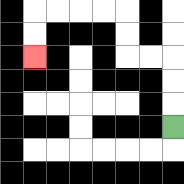{'start': '[7, 5]', 'end': '[1, 2]', 'path_directions': 'U,U,U,L,L,U,U,L,L,L,L,D,D', 'path_coordinates': '[[7, 5], [7, 4], [7, 3], [7, 2], [6, 2], [5, 2], [5, 1], [5, 0], [4, 0], [3, 0], [2, 0], [1, 0], [1, 1], [1, 2]]'}